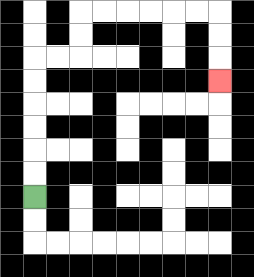{'start': '[1, 8]', 'end': '[9, 3]', 'path_directions': 'U,U,U,U,U,U,R,R,U,U,R,R,R,R,R,R,D,D,D', 'path_coordinates': '[[1, 8], [1, 7], [1, 6], [1, 5], [1, 4], [1, 3], [1, 2], [2, 2], [3, 2], [3, 1], [3, 0], [4, 0], [5, 0], [6, 0], [7, 0], [8, 0], [9, 0], [9, 1], [9, 2], [9, 3]]'}